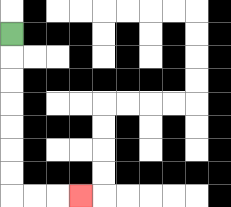{'start': '[0, 1]', 'end': '[3, 8]', 'path_directions': 'D,D,D,D,D,D,D,R,R,R', 'path_coordinates': '[[0, 1], [0, 2], [0, 3], [0, 4], [0, 5], [0, 6], [0, 7], [0, 8], [1, 8], [2, 8], [3, 8]]'}